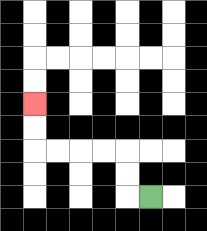{'start': '[6, 8]', 'end': '[1, 4]', 'path_directions': 'L,U,U,L,L,L,L,U,U', 'path_coordinates': '[[6, 8], [5, 8], [5, 7], [5, 6], [4, 6], [3, 6], [2, 6], [1, 6], [1, 5], [1, 4]]'}